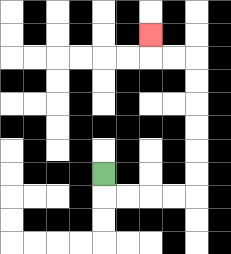{'start': '[4, 7]', 'end': '[6, 1]', 'path_directions': 'D,R,R,R,R,U,U,U,U,U,U,L,L,U', 'path_coordinates': '[[4, 7], [4, 8], [5, 8], [6, 8], [7, 8], [8, 8], [8, 7], [8, 6], [8, 5], [8, 4], [8, 3], [8, 2], [7, 2], [6, 2], [6, 1]]'}